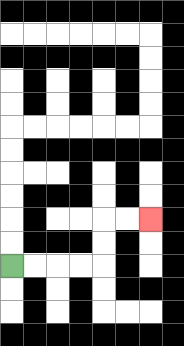{'start': '[0, 11]', 'end': '[6, 9]', 'path_directions': 'R,R,R,R,U,U,R,R', 'path_coordinates': '[[0, 11], [1, 11], [2, 11], [3, 11], [4, 11], [4, 10], [4, 9], [5, 9], [6, 9]]'}